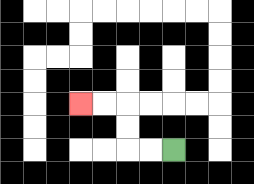{'start': '[7, 6]', 'end': '[3, 4]', 'path_directions': 'L,L,U,U,L,L', 'path_coordinates': '[[7, 6], [6, 6], [5, 6], [5, 5], [5, 4], [4, 4], [3, 4]]'}